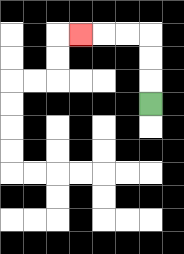{'start': '[6, 4]', 'end': '[3, 1]', 'path_directions': 'U,U,U,L,L,L', 'path_coordinates': '[[6, 4], [6, 3], [6, 2], [6, 1], [5, 1], [4, 1], [3, 1]]'}